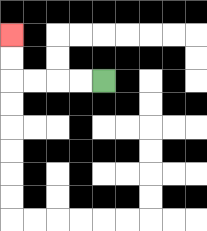{'start': '[4, 3]', 'end': '[0, 1]', 'path_directions': 'L,L,L,L,U,U', 'path_coordinates': '[[4, 3], [3, 3], [2, 3], [1, 3], [0, 3], [0, 2], [0, 1]]'}